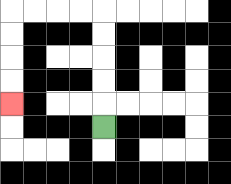{'start': '[4, 5]', 'end': '[0, 4]', 'path_directions': 'U,U,U,U,U,L,L,L,L,D,D,D,D', 'path_coordinates': '[[4, 5], [4, 4], [4, 3], [4, 2], [4, 1], [4, 0], [3, 0], [2, 0], [1, 0], [0, 0], [0, 1], [0, 2], [0, 3], [0, 4]]'}